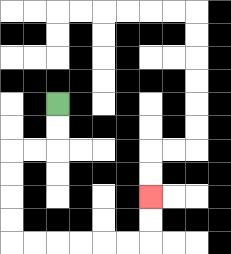{'start': '[2, 4]', 'end': '[6, 8]', 'path_directions': 'D,D,L,L,D,D,D,D,R,R,R,R,R,R,U,U', 'path_coordinates': '[[2, 4], [2, 5], [2, 6], [1, 6], [0, 6], [0, 7], [0, 8], [0, 9], [0, 10], [1, 10], [2, 10], [3, 10], [4, 10], [5, 10], [6, 10], [6, 9], [6, 8]]'}